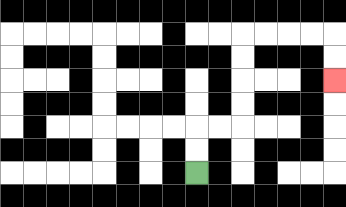{'start': '[8, 7]', 'end': '[14, 3]', 'path_directions': 'U,U,R,R,U,U,U,U,R,R,R,R,D,D', 'path_coordinates': '[[8, 7], [8, 6], [8, 5], [9, 5], [10, 5], [10, 4], [10, 3], [10, 2], [10, 1], [11, 1], [12, 1], [13, 1], [14, 1], [14, 2], [14, 3]]'}